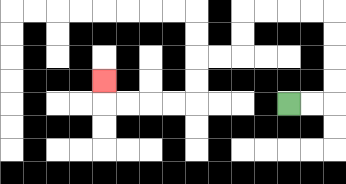{'start': '[12, 4]', 'end': '[4, 3]', 'path_directions': 'R,R,U,U,U,U,L,L,L,L,D,D,L,L,D,D,L,L,L,L,U', 'path_coordinates': '[[12, 4], [13, 4], [14, 4], [14, 3], [14, 2], [14, 1], [14, 0], [13, 0], [12, 0], [11, 0], [10, 0], [10, 1], [10, 2], [9, 2], [8, 2], [8, 3], [8, 4], [7, 4], [6, 4], [5, 4], [4, 4], [4, 3]]'}